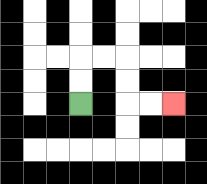{'start': '[3, 4]', 'end': '[7, 4]', 'path_directions': 'U,U,R,R,D,D,R,R', 'path_coordinates': '[[3, 4], [3, 3], [3, 2], [4, 2], [5, 2], [5, 3], [5, 4], [6, 4], [7, 4]]'}